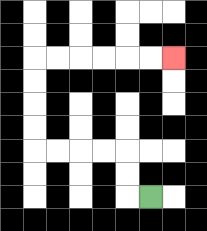{'start': '[6, 8]', 'end': '[7, 2]', 'path_directions': 'L,U,U,L,L,L,L,U,U,U,U,R,R,R,R,R,R', 'path_coordinates': '[[6, 8], [5, 8], [5, 7], [5, 6], [4, 6], [3, 6], [2, 6], [1, 6], [1, 5], [1, 4], [1, 3], [1, 2], [2, 2], [3, 2], [4, 2], [5, 2], [6, 2], [7, 2]]'}